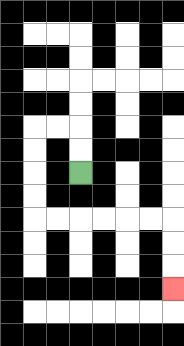{'start': '[3, 7]', 'end': '[7, 12]', 'path_directions': 'U,U,L,L,D,D,D,D,R,R,R,R,R,R,D,D,D', 'path_coordinates': '[[3, 7], [3, 6], [3, 5], [2, 5], [1, 5], [1, 6], [1, 7], [1, 8], [1, 9], [2, 9], [3, 9], [4, 9], [5, 9], [6, 9], [7, 9], [7, 10], [7, 11], [7, 12]]'}